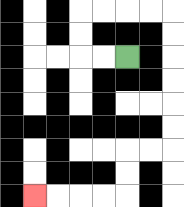{'start': '[5, 2]', 'end': '[1, 8]', 'path_directions': 'L,L,U,U,R,R,R,R,D,D,D,D,D,D,L,L,D,D,L,L,L,L', 'path_coordinates': '[[5, 2], [4, 2], [3, 2], [3, 1], [3, 0], [4, 0], [5, 0], [6, 0], [7, 0], [7, 1], [7, 2], [7, 3], [7, 4], [7, 5], [7, 6], [6, 6], [5, 6], [5, 7], [5, 8], [4, 8], [3, 8], [2, 8], [1, 8]]'}